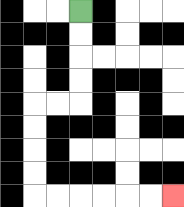{'start': '[3, 0]', 'end': '[7, 8]', 'path_directions': 'D,D,D,D,L,L,D,D,D,D,R,R,R,R,R,R', 'path_coordinates': '[[3, 0], [3, 1], [3, 2], [3, 3], [3, 4], [2, 4], [1, 4], [1, 5], [1, 6], [1, 7], [1, 8], [2, 8], [3, 8], [4, 8], [5, 8], [6, 8], [7, 8]]'}